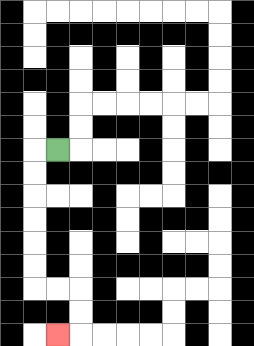{'start': '[2, 6]', 'end': '[2, 14]', 'path_directions': 'L,D,D,D,D,D,D,R,R,D,D,L', 'path_coordinates': '[[2, 6], [1, 6], [1, 7], [1, 8], [1, 9], [1, 10], [1, 11], [1, 12], [2, 12], [3, 12], [3, 13], [3, 14], [2, 14]]'}